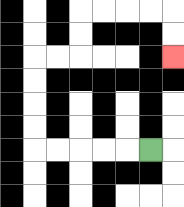{'start': '[6, 6]', 'end': '[7, 2]', 'path_directions': 'L,L,L,L,L,U,U,U,U,R,R,U,U,R,R,R,R,D,D', 'path_coordinates': '[[6, 6], [5, 6], [4, 6], [3, 6], [2, 6], [1, 6], [1, 5], [1, 4], [1, 3], [1, 2], [2, 2], [3, 2], [3, 1], [3, 0], [4, 0], [5, 0], [6, 0], [7, 0], [7, 1], [7, 2]]'}